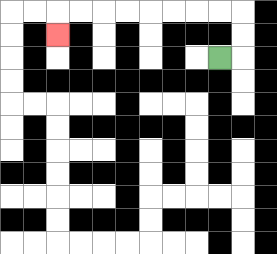{'start': '[9, 2]', 'end': '[2, 1]', 'path_directions': 'R,U,U,L,L,L,L,L,L,L,L,D', 'path_coordinates': '[[9, 2], [10, 2], [10, 1], [10, 0], [9, 0], [8, 0], [7, 0], [6, 0], [5, 0], [4, 0], [3, 0], [2, 0], [2, 1]]'}